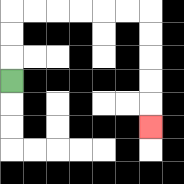{'start': '[0, 3]', 'end': '[6, 5]', 'path_directions': 'U,U,U,R,R,R,R,R,R,D,D,D,D,D', 'path_coordinates': '[[0, 3], [0, 2], [0, 1], [0, 0], [1, 0], [2, 0], [3, 0], [4, 0], [5, 0], [6, 0], [6, 1], [6, 2], [6, 3], [6, 4], [6, 5]]'}